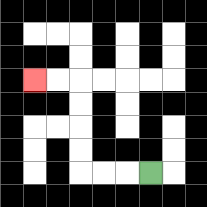{'start': '[6, 7]', 'end': '[1, 3]', 'path_directions': 'L,L,L,U,U,U,U,L,L', 'path_coordinates': '[[6, 7], [5, 7], [4, 7], [3, 7], [3, 6], [3, 5], [3, 4], [3, 3], [2, 3], [1, 3]]'}